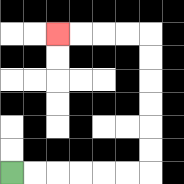{'start': '[0, 7]', 'end': '[2, 1]', 'path_directions': 'R,R,R,R,R,R,U,U,U,U,U,U,L,L,L,L', 'path_coordinates': '[[0, 7], [1, 7], [2, 7], [3, 7], [4, 7], [5, 7], [6, 7], [6, 6], [6, 5], [6, 4], [6, 3], [6, 2], [6, 1], [5, 1], [4, 1], [3, 1], [2, 1]]'}